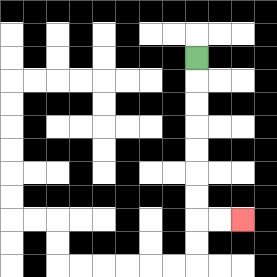{'start': '[8, 2]', 'end': '[10, 9]', 'path_directions': 'D,D,D,D,D,D,D,R,R', 'path_coordinates': '[[8, 2], [8, 3], [8, 4], [8, 5], [8, 6], [8, 7], [8, 8], [8, 9], [9, 9], [10, 9]]'}